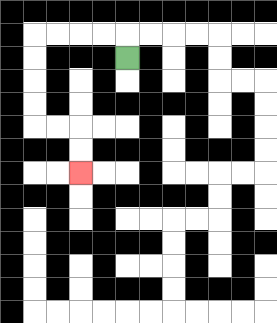{'start': '[5, 2]', 'end': '[3, 7]', 'path_directions': 'U,L,L,L,L,D,D,D,D,R,R,D,D', 'path_coordinates': '[[5, 2], [5, 1], [4, 1], [3, 1], [2, 1], [1, 1], [1, 2], [1, 3], [1, 4], [1, 5], [2, 5], [3, 5], [3, 6], [3, 7]]'}